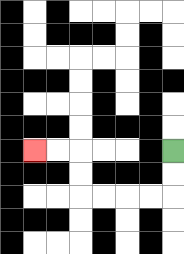{'start': '[7, 6]', 'end': '[1, 6]', 'path_directions': 'D,D,L,L,L,L,U,U,L,L', 'path_coordinates': '[[7, 6], [7, 7], [7, 8], [6, 8], [5, 8], [4, 8], [3, 8], [3, 7], [3, 6], [2, 6], [1, 6]]'}